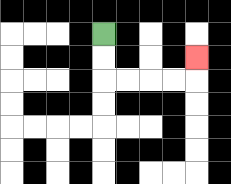{'start': '[4, 1]', 'end': '[8, 2]', 'path_directions': 'D,D,R,R,R,R,U', 'path_coordinates': '[[4, 1], [4, 2], [4, 3], [5, 3], [6, 3], [7, 3], [8, 3], [8, 2]]'}